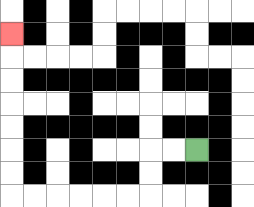{'start': '[8, 6]', 'end': '[0, 1]', 'path_directions': 'L,L,D,D,L,L,L,L,L,L,U,U,U,U,U,U,U', 'path_coordinates': '[[8, 6], [7, 6], [6, 6], [6, 7], [6, 8], [5, 8], [4, 8], [3, 8], [2, 8], [1, 8], [0, 8], [0, 7], [0, 6], [0, 5], [0, 4], [0, 3], [0, 2], [0, 1]]'}